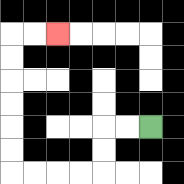{'start': '[6, 5]', 'end': '[2, 1]', 'path_directions': 'L,L,D,D,L,L,L,L,U,U,U,U,U,U,R,R', 'path_coordinates': '[[6, 5], [5, 5], [4, 5], [4, 6], [4, 7], [3, 7], [2, 7], [1, 7], [0, 7], [0, 6], [0, 5], [0, 4], [0, 3], [0, 2], [0, 1], [1, 1], [2, 1]]'}